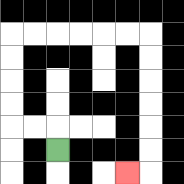{'start': '[2, 6]', 'end': '[5, 7]', 'path_directions': 'U,L,L,U,U,U,U,R,R,R,R,R,R,D,D,D,D,D,D,L', 'path_coordinates': '[[2, 6], [2, 5], [1, 5], [0, 5], [0, 4], [0, 3], [0, 2], [0, 1], [1, 1], [2, 1], [3, 1], [4, 1], [5, 1], [6, 1], [6, 2], [6, 3], [6, 4], [6, 5], [6, 6], [6, 7], [5, 7]]'}